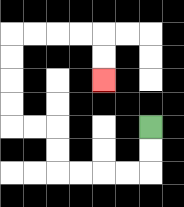{'start': '[6, 5]', 'end': '[4, 3]', 'path_directions': 'D,D,L,L,L,L,U,U,L,L,U,U,U,U,R,R,R,R,D,D', 'path_coordinates': '[[6, 5], [6, 6], [6, 7], [5, 7], [4, 7], [3, 7], [2, 7], [2, 6], [2, 5], [1, 5], [0, 5], [0, 4], [0, 3], [0, 2], [0, 1], [1, 1], [2, 1], [3, 1], [4, 1], [4, 2], [4, 3]]'}